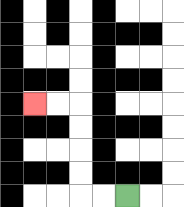{'start': '[5, 8]', 'end': '[1, 4]', 'path_directions': 'L,L,U,U,U,U,L,L', 'path_coordinates': '[[5, 8], [4, 8], [3, 8], [3, 7], [3, 6], [3, 5], [3, 4], [2, 4], [1, 4]]'}